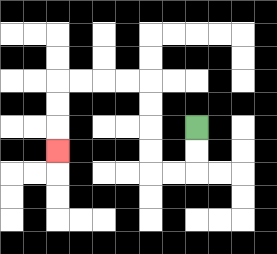{'start': '[8, 5]', 'end': '[2, 6]', 'path_directions': 'D,D,L,L,U,U,U,U,L,L,L,L,D,D,D', 'path_coordinates': '[[8, 5], [8, 6], [8, 7], [7, 7], [6, 7], [6, 6], [6, 5], [6, 4], [6, 3], [5, 3], [4, 3], [3, 3], [2, 3], [2, 4], [2, 5], [2, 6]]'}